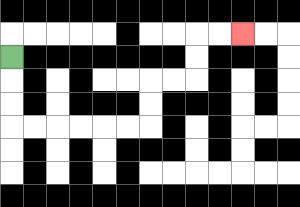{'start': '[0, 2]', 'end': '[10, 1]', 'path_directions': 'D,D,D,R,R,R,R,R,R,U,U,R,R,U,U,R,R', 'path_coordinates': '[[0, 2], [0, 3], [0, 4], [0, 5], [1, 5], [2, 5], [3, 5], [4, 5], [5, 5], [6, 5], [6, 4], [6, 3], [7, 3], [8, 3], [8, 2], [8, 1], [9, 1], [10, 1]]'}